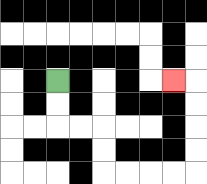{'start': '[2, 3]', 'end': '[7, 3]', 'path_directions': 'D,D,R,R,D,D,R,R,R,R,U,U,U,U,L', 'path_coordinates': '[[2, 3], [2, 4], [2, 5], [3, 5], [4, 5], [4, 6], [4, 7], [5, 7], [6, 7], [7, 7], [8, 7], [8, 6], [8, 5], [8, 4], [8, 3], [7, 3]]'}